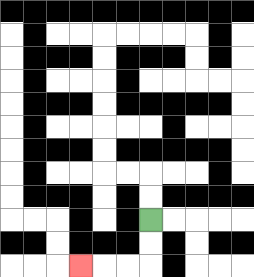{'start': '[6, 9]', 'end': '[3, 11]', 'path_directions': 'D,D,L,L,L', 'path_coordinates': '[[6, 9], [6, 10], [6, 11], [5, 11], [4, 11], [3, 11]]'}